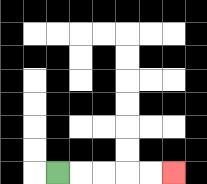{'start': '[2, 7]', 'end': '[7, 7]', 'path_directions': 'R,R,R,R,R', 'path_coordinates': '[[2, 7], [3, 7], [4, 7], [5, 7], [6, 7], [7, 7]]'}